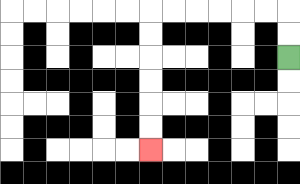{'start': '[12, 2]', 'end': '[6, 6]', 'path_directions': 'U,U,L,L,L,L,L,L,D,D,D,D,D,D', 'path_coordinates': '[[12, 2], [12, 1], [12, 0], [11, 0], [10, 0], [9, 0], [8, 0], [7, 0], [6, 0], [6, 1], [6, 2], [6, 3], [6, 4], [6, 5], [6, 6]]'}